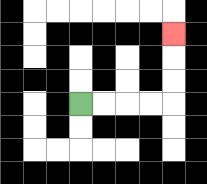{'start': '[3, 4]', 'end': '[7, 1]', 'path_directions': 'R,R,R,R,U,U,U', 'path_coordinates': '[[3, 4], [4, 4], [5, 4], [6, 4], [7, 4], [7, 3], [7, 2], [7, 1]]'}